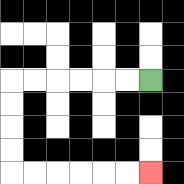{'start': '[6, 3]', 'end': '[6, 7]', 'path_directions': 'L,L,L,L,L,L,D,D,D,D,R,R,R,R,R,R', 'path_coordinates': '[[6, 3], [5, 3], [4, 3], [3, 3], [2, 3], [1, 3], [0, 3], [0, 4], [0, 5], [0, 6], [0, 7], [1, 7], [2, 7], [3, 7], [4, 7], [5, 7], [6, 7]]'}